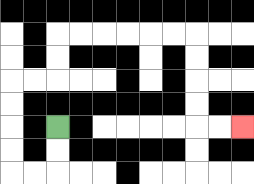{'start': '[2, 5]', 'end': '[10, 5]', 'path_directions': 'D,D,L,L,U,U,U,U,R,R,U,U,R,R,R,R,R,R,D,D,D,D,R,R', 'path_coordinates': '[[2, 5], [2, 6], [2, 7], [1, 7], [0, 7], [0, 6], [0, 5], [0, 4], [0, 3], [1, 3], [2, 3], [2, 2], [2, 1], [3, 1], [4, 1], [5, 1], [6, 1], [7, 1], [8, 1], [8, 2], [8, 3], [8, 4], [8, 5], [9, 5], [10, 5]]'}